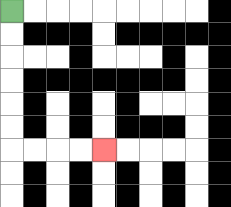{'start': '[0, 0]', 'end': '[4, 6]', 'path_directions': 'D,D,D,D,D,D,R,R,R,R', 'path_coordinates': '[[0, 0], [0, 1], [0, 2], [0, 3], [0, 4], [0, 5], [0, 6], [1, 6], [2, 6], [3, 6], [4, 6]]'}